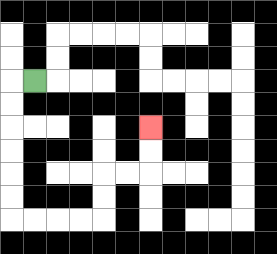{'start': '[1, 3]', 'end': '[6, 5]', 'path_directions': 'L,D,D,D,D,D,D,R,R,R,R,U,U,R,R,U,U', 'path_coordinates': '[[1, 3], [0, 3], [0, 4], [0, 5], [0, 6], [0, 7], [0, 8], [0, 9], [1, 9], [2, 9], [3, 9], [4, 9], [4, 8], [4, 7], [5, 7], [6, 7], [6, 6], [6, 5]]'}